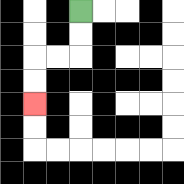{'start': '[3, 0]', 'end': '[1, 4]', 'path_directions': 'D,D,L,L,D,D', 'path_coordinates': '[[3, 0], [3, 1], [3, 2], [2, 2], [1, 2], [1, 3], [1, 4]]'}